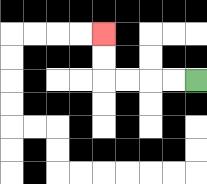{'start': '[8, 3]', 'end': '[4, 1]', 'path_directions': 'L,L,L,L,U,U', 'path_coordinates': '[[8, 3], [7, 3], [6, 3], [5, 3], [4, 3], [4, 2], [4, 1]]'}